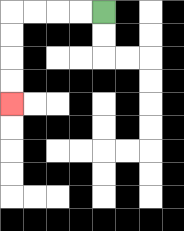{'start': '[4, 0]', 'end': '[0, 4]', 'path_directions': 'L,L,L,L,D,D,D,D', 'path_coordinates': '[[4, 0], [3, 0], [2, 0], [1, 0], [0, 0], [0, 1], [0, 2], [0, 3], [0, 4]]'}